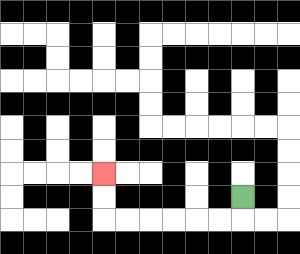{'start': '[10, 8]', 'end': '[4, 7]', 'path_directions': 'D,L,L,L,L,L,L,U,U', 'path_coordinates': '[[10, 8], [10, 9], [9, 9], [8, 9], [7, 9], [6, 9], [5, 9], [4, 9], [4, 8], [4, 7]]'}